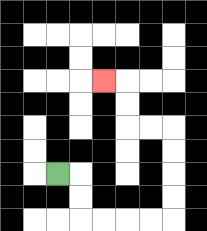{'start': '[2, 7]', 'end': '[4, 3]', 'path_directions': 'R,D,D,R,R,R,R,U,U,U,U,L,L,U,U,L', 'path_coordinates': '[[2, 7], [3, 7], [3, 8], [3, 9], [4, 9], [5, 9], [6, 9], [7, 9], [7, 8], [7, 7], [7, 6], [7, 5], [6, 5], [5, 5], [5, 4], [5, 3], [4, 3]]'}